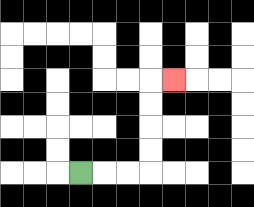{'start': '[3, 7]', 'end': '[7, 3]', 'path_directions': 'R,R,R,U,U,U,U,R', 'path_coordinates': '[[3, 7], [4, 7], [5, 7], [6, 7], [6, 6], [6, 5], [6, 4], [6, 3], [7, 3]]'}